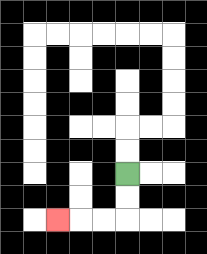{'start': '[5, 7]', 'end': '[2, 9]', 'path_directions': 'D,D,L,L,L', 'path_coordinates': '[[5, 7], [5, 8], [5, 9], [4, 9], [3, 9], [2, 9]]'}